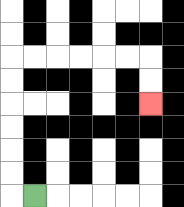{'start': '[1, 8]', 'end': '[6, 4]', 'path_directions': 'L,U,U,U,U,U,U,R,R,R,R,R,R,D,D', 'path_coordinates': '[[1, 8], [0, 8], [0, 7], [0, 6], [0, 5], [0, 4], [0, 3], [0, 2], [1, 2], [2, 2], [3, 2], [4, 2], [5, 2], [6, 2], [6, 3], [6, 4]]'}